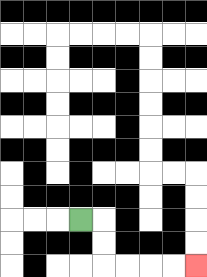{'start': '[3, 9]', 'end': '[8, 11]', 'path_directions': 'R,D,D,R,R,R,R', 'path_coordinates': '[[3, 9], [4, 9], [4, 10], [4, 11], [5, 11], [6, 11], [7, 11], [8, 11]]'}